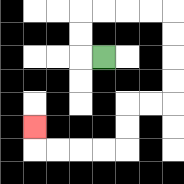{'start': '[4, 2]', 'end': '[1, 5]', 'path_directions': 'L,U,U,R,R,R,R,D,D,D,D,L,L,D,D,L,L,L,L,U', 'path_coordinates': '[[4, 2], [3, 2], [3, 1], [3, 0], [4, 0], [5, 0], [6, 0], [7, 0], [7, 1], [7, 2], [7, 3], [7, 4], [6, 4], [5, 4], [5, 5], [5, 6], [4, 6], [3, 6], [2, 6], [1, 6], [1, 5]]'}